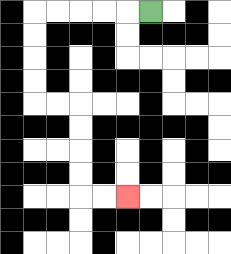{'start': '[6, 0]', 'end': '[5, 8]', 'path_directions': 'L,L,L,L,L,D,D,D,D,R,R,D,D,D,D,R,R', 'path_coordinates': '[[6, 0], [5, 0], [4, 0], [3, 0], [2, 0], [1, 0], [1, 1], [1, 2], [1, 3], [1, 4], [2, 4], [3, 4], [3, 5], [3, 6], [3, 7], [3, 8], [4, 8], [5, 8]]'}